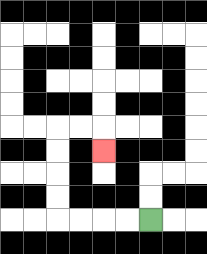{'start': '[6, 9]', 'end': '[4, 6]', 'path_directions': 'L,L,L,L,U,U,U,U,R,R,D', 'path_coordinates': '[[6, 9], [5, 9], [4, 9], [3, 9], [2, 9], [2, 8], [2, 7], [2, 6], [2, 5], [3, 5], [4, 5], [4, 6]]'}